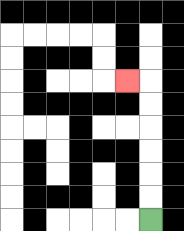{'start': '[6, 9]', 'end': '[5, 3]', 'path_directions': 'U,U,U,U,U,U,L', 'path_coordinates': '[[6, 9], [6, 8], [6, 7], [6, 6], [6, 5], [6, 4], [6, 3], [5, 3]]'}